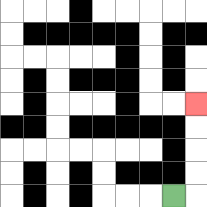{'start': '[7, 8]', 'end': '[8, 4]', 'path_directions': 'R,U,U,U,U', 'path_coordinates': '[[7, 8], [8, 8], [8, 7], [8, 6], [8, 5], [8, 4]]'}